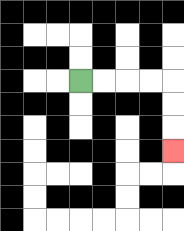{'start': '[3, 3]', 'end': '[7, 6]', 'path_directions': 'R,R,R,R,D,D,D', 'path_coordinates': '[[3, 3], [4, 3], [5, 3], [6, 3], [7, 3], [7, 4], [7, 5], [7, 6]]'}